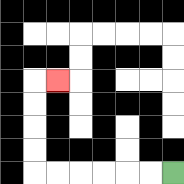{'start': '[7, 7]', 'end': '[2, 3]', 'path_directions': 'L,L,L,L,L,L,U,U,U,U,R', 'path_coordinates': '[[7, 7], [6, 7], [5, 7], [4, 7], [3, 7], [2, 7], [1, 7], [1, 6], [1, 5], [1, 4], [1, 3], [2, 3]]'}